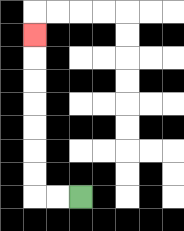{'start': '[3, 8]', 'end': '[1, 1]', 'path_directions': 'L,L,U,U,U,U,U,U,U', 'path_coordinates': '[[3, 8], [2, 8], [1, 8], [1, 7], [1, 6], [1, 5], [1, 4], [1, 3], [1, 2], [1, 1]]'}